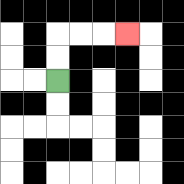{'start': '[2, 3]', 'end': '[5, 1]', 'path_directions': 'U,U,R,R,R', 'path_coordinates': '[[2, 3], [2, 2], [2, 1], [3, 1], [4, 1], [5, 1]]'}